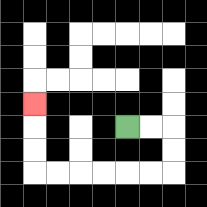{'start': '[5, 5]', 'end': '[1, 4]', 'path_directions': 'R,R,D,D,L,L,L,L,L,L,U,U,U', 'path_coordinates': '[[5, 5], [6, 5], [7, 5], [7, 6], [7, 7], [6, 7], [5, 7], [4, 7], [3, 7], [2, 7], [1, 7], [1, 6], [1, 5], [1, 4]]'}